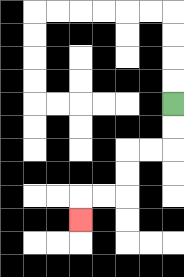{'start': '[7, 4]', 'end': '[3, 9]', 'path_directions': 'D,D,L,L,D,D,L,L,D', 'path_coordinates': '[[7, 4], [7, 5], [7, 6], [6, 6], [5, 6], [5, 7], [5, 8], [4, 8], [3, 8], [3, 9]]'}